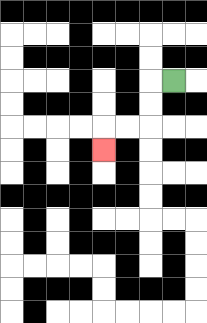{'start': '[7, 3]', 'end': '[4, 6]', 'path_directions': 'L,D,D,L,L,D', 'path_coordinates': '[[7, 3], [6, 3], [6, 4], [6, 5], [5, 5], [4, 5], [4, 6]]'}